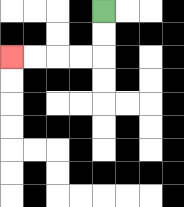{'start': '[4, 0]', 'end': '[0, 2]', 'path_directions': 'D,D,L,L,L,L', 'path_coordinates': '[[4, 0], [4, 1], [4, 2], [3, 2], [2, 2], [1, 2], [0, 2]]'}